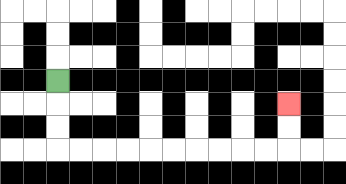{'start': '[2, 3]', 'end': '[12, 4]', 'path_directions': 'D,D,D,R,R,R,R,R,R,R,R,R,R,U,U', 'path_coordinates': '[[2, 3], [2, 4], [2, 5], [2, 6], [3, 6], [4, 6], [5, 6], [6, 6], [7, 6], [8, 6], [9, 6], [10, 6], [11, 6], [12, 6], [12, 5], [12, 4]]'}